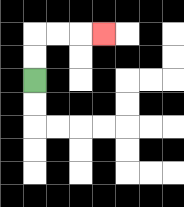{'start': '[1, 3]', 'end': '[4, 1]', 'path_directions': 'U,U,R,R,R', 'path_coordinates': '[[1, 3], [1, 2], [1, 1], [2, 1], [3, 1], [4, 1]]'}